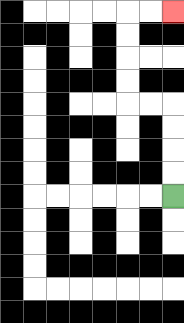{'start': '[7, 8]', 'end': '[7, 0]', 'path_directions': 'U,U,U,U,L,L,U,U,U,U,R,R', 'path_coordinates': '[[7, 8], [7, 7], [7, 6], [7, 5], [7, 4], [6, 4], [5, 4], [5, 3], [5, 2], [5, 1], [5, 0], [6, 0], [7, 0]]'}